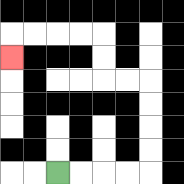{'start': '[2, 7]', 'end': '[0, 2]', 'path_directions': 'R,R,R,R,U,U,U,U,L,L,U,U,L,L,L,L,D', 'path_coordinates': '[[2, 7], [3, 7], [4, 7], [5, 7], [6, 7], [6, 6], [6, 5], [6, 4], [6, 3], [5, 3], [4, 3], [4, 2], [4, 1], [3, 1], [2, 1], [1, 1], [0, 1], [0, 2]]'}